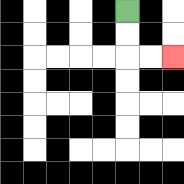{'start': '[5, 0]', 'end': '[7, 2]', 'path_directions': 'D,D,R,R', 'path_coordinates': '[[5, 0], [5, 1], [5, 2], [6, 2], [7, 2]]'}